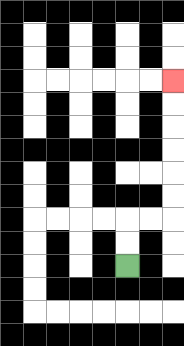{'start': '[5, 11]', 'end': '[7, 3]', 'path_directions': 'U,U,R,R,U,U,U,U,U,U', 'path_coordinates': '[[5, 11], [5, 10], [5, 9], [6, 9], [7, 9], [7, 8], [7, 7], [7, 6], [7, 5], [7, 4], [7, 3]]'}